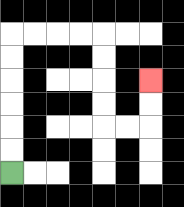{'start': '[0, 7]', 'end': '[6, 3]', 'path_directions': 'U,U,U,U,U,U,R,R,R,R,D,D,D,D,R,R,U,U', 'path_coordinates': '[[0, 7], [0, 6], [0, 5], [0, 4], [0, 3], [0, 2], [0, 1], [1, 1], [2, 1], [3, 1], [4, 1], [4, 2], [4, 3], [4, 4], [4, 5], [5, 5], [6, 5], [6, 4], [6, 3]]'}